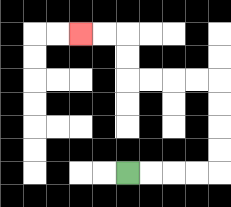{'start': '[5, 7]', 'end': '[3, 1]', 'path_directions': 'R,R,R,R,U,U,U,U,L,L,L,L,U,U,L,L', 'path_coordinates': '[[5, 7], [6, 7], [7, 7], [8, 7], [9, 7], [9, 6], [9, 5], [9, 4], [9, 3], [8, 3], [7, 3], [6, 3], [5, 3], [5, 2], [5, 1], [4, 1], [3, 1]]'}